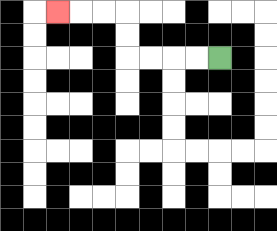{'start': '[9, 2]', 'end': '[2, 0]', 'path_directions': 'L,L,L,L,U,U,L,L,L', 'path_coordinates': '[[9, 2], [8, 2], [7, 2], [6, 2], [5, 2], [5, 1], [5, 0], [4, 0], [3, 0], [2, 0]]'}